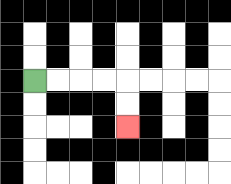{'start': '[1, 3]', 'end': '[5, 5]', 'path_directions': 'R,R,R,R,D,D', 'path_coordinates': '[[1, 3], [2, 3], [3, 3], [4, 3], [5, 3], [5, 4], [5, 5]]'}